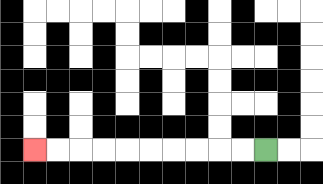{'start': '[11, 6]', 'end': '[1, 6]', 'path_directions': 'L,L,L,L,L,L,L,L,L,L', 'path_coordinates': '[[11, 6], [10, 6], [9, 6], [8, 6], [7, 6], [6, 6], [5, 6], [4, 6], [3, 6], [2, 6], [1, 6]]'}